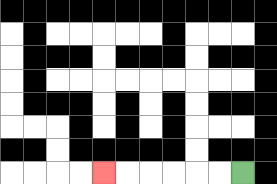{'start': '[10, 7]', 'end': '[4, 7]', 'path_directions': 'L,L,L,L,L,L', 'path_coordinates': '[[10, 7], [9, 7], [8, 7], [7, 7], [6, 7], [5, 7], [4, 7]]'}